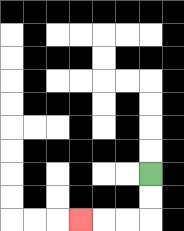{'start': '[6, 7]', 'end': '[3, 9]', 'path_directions': 'D,D,L,L,L', 'path_coordinates': '[[6, 7], [6, 8], [6, 9], [5, 9], [4, 9], [3, 9]]'}